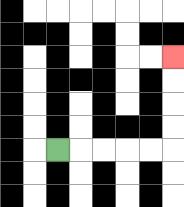{'start': '[2, 6]', 'end': '[7, 2]', 'path_directions': 'R,R,R,R,R,U,U,U,U', 'path_coordinates': '[[2, 6], [3, 6], [4, 6], [5, 6], [6, 6], [7, 6], [7, 5], [7, 4], [7, 3], [7, 2]]'}